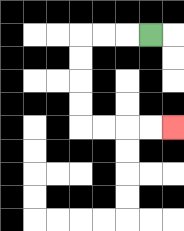{'start': '[6, 1]', 'end': '[7, 5]', 'path_directions': 'L,L,L,D,D,D,D,R,R,R,R', 'path_coordinates': '[[6, 1], [5, 1], [4, 1], [3, 1], [3, 2], [3, 3], [3, 4], [3, 5], [4, 5], [5, 5], [6, 5], [7, 5]]'}